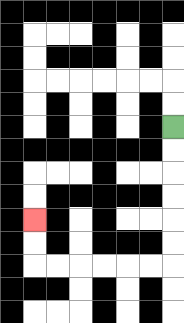{'start': '[7, 5]', 'end': '[1, 9]', 'path_directions': 'D,D,D,D,D,D,L,L,L,L,L,L,U,U', 'path_coordinates': '[[7, 5], [7, 6], [7, 7], [7, 8], [7, 9], [7, 10], [7, 11], [6, 11], [5, 11], [4, 11], [3, 11], [2, 11], [1, 11], [1, 10], [1, 9]]'}